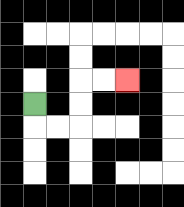{'start': '[1, 4]', 'end': '[5, 3]', 'path_directions': 'D,R,R,U,U,R,R', 'path_coordinates': '[[1, 4], [1, 5], [2, 5], [3, 5], [3, 4], [3, 3], [4, 3], [5, 3]]'}